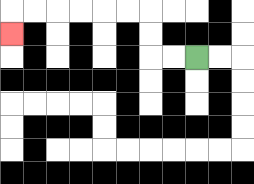{'start': '[8, 2]', 'end': '[0, 1]', 'path_directions': 'L,L,U,U,L,L,L,L,L,L,D', 'path_coordinates': '[[8, 2], [7, 2], [6, 2], [6, 1], [6, 0], [5, 0], [4, 0], [3, 0], [2, 0], [1, 0], [0, 0], [0, 1]]'}